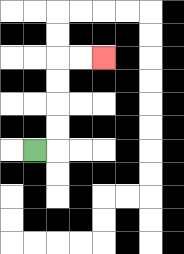{'start': '[1, 6]', 'end': '[4, 2]', 'path_directions': 'R,U,U,U,U,R,R', 'path_coordinates': '[[1, 6], [2, 6], [2, 5], [2, 4], [2, 3], [2, 2], [3, 2], [4, 2]]'}